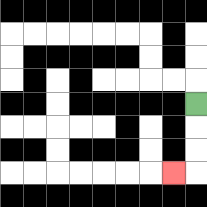{'start': '[8, 4]', 'end': '[7, 7]', 'path_directions': 'D,D,D,L', 'path_coordinates': '[[8, 4], [8, 5], [8, 6], [8, 7], [7, 7]]'}